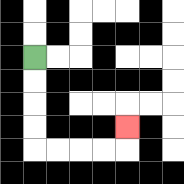{'start': '[1, 2]', 'end': '[5, 5]', 'path_directions': 'D,D,D,D,R,R,R,R,U', 'path_coordinates': '[[1, 2], [1, 3], [1, 4], [1, 5], [1, 6], [2, 6], [3, 6], [4, 6], [5, 6], [5, 5]]'}